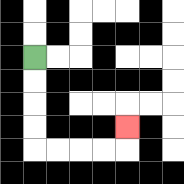{'start': '[1, 2]', 'end': '[5, 5]', 'path_directions': 'D,D,D,D,R,R,R,R,U', 'path_coordinates': '[[1, 2], [1, 3], [1, 4], [1, 5], [1, 6], [2, 6], [3, 6], [4, 6], [5, 6], [5, 5]]'}